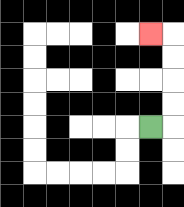{'start': '[6, 5]', 'end': '[6, 1]', 'path_directions': 'R,U,U,U,U,L', 'path_coordinates': '[[6, 5], [7, 5], [7, 4], [7, 3], [7, 2], [7, 1], [6, 1]]'}